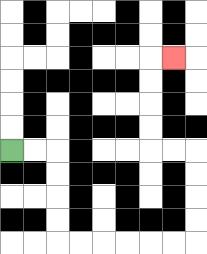{'start': '[0, 6]', 'end': '[7, 2]', 'path_directions': 'R,R,D,D,D,D,R,R,R,R,R,R,U,U,U,U,L,L,U,U,U,U,R', 'path_coordinates': '[[0, 6], [1, 6], [2, 6], [2, 7], [2, 8], [2, 9], [2, 10], [3, 10], [4, 10], [5, 10], [6, 10], [7, 10], [8, 10], [8, 9], [8, 8], [8, 7], [8, 6], [7, 6], [6, 6], [6, 5], [6, 4], [6, 3], [6, 2], [7, 2]]'}